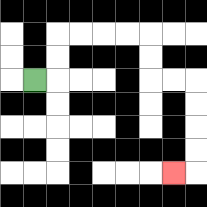{'start': '[1, 3]', 'end': '[7, 7]', 'path_directions': 'R,U,U,R,R,R,R,D,D,R,R,D,D,D,D,L', 'path_coordinates': '[[1, 3], [2, 3], [2, 2], [2, 1], [3, 1], [4, 1], [5, 1], [6, 1], [6, 2], [6, 3], [7, 3], [8, 3], [8, 4], [8, 5], [8, 6], [8, 7], [7, 7]]'}